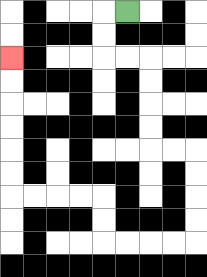{'start': '[5, 0]', 'end': '[0, 2]', 'path_directions': 'L,D,D,R,R,D,D,D,D,R,R,D,D,D,D,L,L,L,L,U,U,L,L,L,L,U,U,U,U,U,U', 'path_coordinates': '[[5, 0], [4, 0], [4, 1], [4, 2], [5, 2], [6, 2], [6, 3], [6, 4], [6, 5], [6, 6], [7, 6], [8, 6], [8, 7], [8, 8], [8, 9], [8, 10], [7, 10], [6, 10], [5, 10], [4, 10], [4, 9], [4, 8], [3, 8], [2, 8], [1, 8], [0, 8], [0, 7], [0, 6], [0, 5], [0, 4], [0, 3], [0, 2]]'}